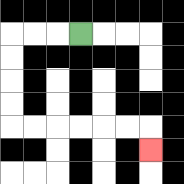{'start': '[3, 1]', 'end': '[6, 6]', 'path_directions': 'L,L,L,D,D,D,D,R,R,R,R,R,R,D', 'path_coordinates': '[[3, 1], [2, 1], [1, 1], [0, 1], [0, 2], [0, 3], [0, 4], [0, 5], [1, 5], [2, 5], [3, 5], [4, 5], [5, 5], [6, 5], [6, 6]]'}